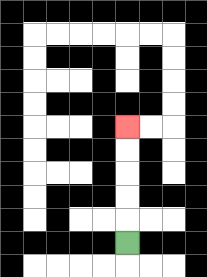{'start': '[5, 10]', 'end': '[5, 5]', 'path_directions': 'U,U,U,U,U', 'path_coordinates': '[[5, 10], [5, 9], [5, 8], [5, 7], [5, 6], [5, 5]]'}